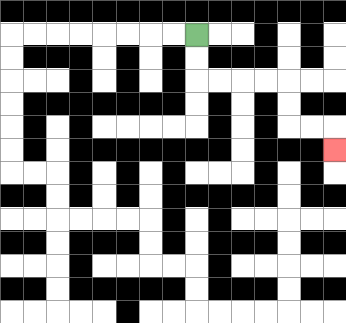{'start': '[8, 1]', 'end': '[14, 6]', 'path_directions': 'D,D,R,R,R,R,D,D,R,R,D', 'path_coordinates': '[[8, 1], [8, 2], [8, 3], [9, 3], [10, 3], [11, 3], [12, 3], [12, 4], [12, 5], [13, 5], [14, 5], [14, 6]]'}